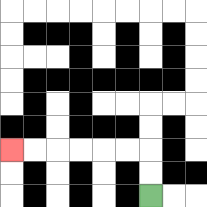{'start': '[6, 8]', 'end': '[0, 6]', 'path_directions': 'U,U,L,L,L,L,L,L', 'path_coordinates': '[[6, 8], [6, 7], [6, 6], [5, 6], [4, 6], [3, 6], [2, 6], [1, 6], [0, 6]]'}